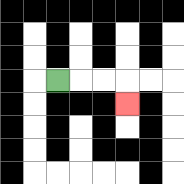{'start': '[2, 3]', 'end': '[5, 4]', 'path_directions': 'R,R,R,D', 'path_coordinates': '[[2, 3], [3, 3], [4, 3], [5, 3], [5, 4]]'}